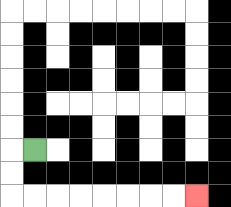{'start': '[1, 6]', 'end': '[8, 8]', 'path_directions': 'L,D,D,R,R,R,R,R,R,R,R', 'path_coordinates': '[[1, 6], [0, 6], [0, 7], [0, 8], [1, 8], [2, 8], [3, 8], [4, 8], [5, 8], [6, 8], [7, 8], [8, 8]]'}